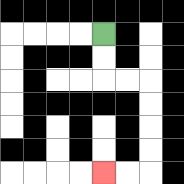{'start': '[4, 1]', 'end': '[4, 7]', 'path_directions': 'D,D,R,R,D,D,D,D,L,L', 'path_coordinates': '[[4, 1], [4, 2], [4, 3], [5, 3], [6, 3], [6, 4], [6, 5], [6, 6], [6, 7], [5, 7], [4, 7]]'}